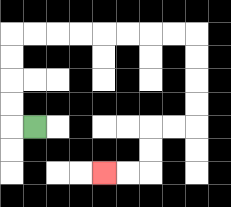{'start': '[1, 5]', 'end': '[4, 7]', 'path_directions': 'L,U,U,U,U,R,R,R,R,R,R,R,R,D,D,D,D,L,L,D,D,L,L', 'path_coordinates': '[[1, 5], [0, 5], [0, 4], [0, 3], [0, 2], [0, 1], [1, 1], [2, 1], [3, 1], [4, 1], [5, 1], [6, 1], [7, 1], [8, 1], [8, 2], [8, 3], [8, 4], [8, 5], [7, 5], [6, 5], [6, 6], [6, 7], [5, 7], [4, 7]]'}